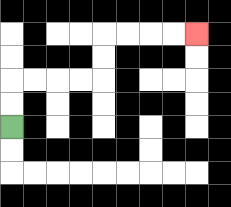{'start': '[0, 5]', 'end': '[8, 1]', 'path_directions': 'U,U,R,R,R,R,U,U,R,R,R,R', 'path_coordinates': '[[0, 5], [0, 4], [0, 3], [1, 3], [2, 3], [3, 3], [4, 3], [4, 2], [4, 1], [5, 1], [6, 1], [7, 1], [8, 1]]'}